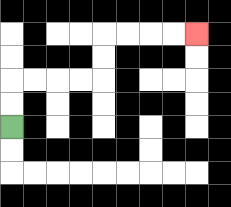{'start': '[0, 5]', 'end': '[8, 1]', 'path_directions': 'U,U,R,R,R,R,U,U,R,R,R,R', 'path_coordinates': '[[0, 5], [0, 4], [0, 3], [1, 3], [2, 3], [3, 3], [4, 3], [4, 2], [4, 1], [5, 1], [6, 1], [7, 1], [8, 1]]'}